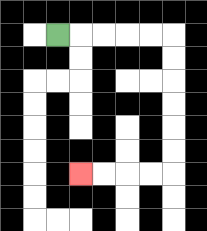{'start': '[2, 1]', 'end': '[3, 7]', 'path_directions': 'R,R,R,R,R,D,D,D,D,D,D,L,L,L,L', 'path_coordinates': '[[2, 1], [3, 1], [4, 1], [5, 1], [6, 1], [7, 1], [7, 2], [7, 3], [7, 4], [7, 5], [7, 6], [7, 7], [6, 7], [5, 7], [4, 7], [3, 7]]'}